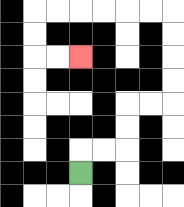{'start': '[3, 7]', 'end': '[3, 2]', 'path_directions': 'U,R,R,U,U,R,R,U,U,U,U,L,L,L,L,L,L,D,D,R,R', 'path_coordinates': '[[3, 7], [3, 6], [4, 6], [5, 6], [5, 5], [5, 4], [6, 4], [7, 4], [7, 3], [7, 2], [7, 1], [7, 0], [6, 0], [5, 0], [4, 0], [3, 0], [2, 0], [1, 0], [1, 1], [1, 2], [2, 2], [3, 2]]'}